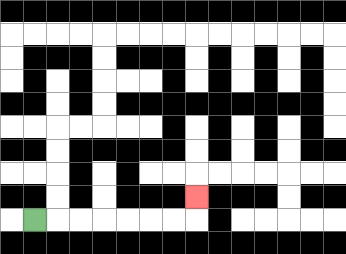{'start': '[1, 9]', 'end': '[8, 8]', 'path_directions': 'R,R,R,R,R,R,R,U', 'path_coordinates': '[[1, 9], [2, 9], [3, 9], [4, 9], [5, 9], [6, 9], [7, 9], [8, 9], [8, 8]]'}